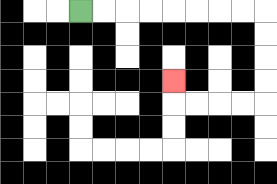{'start': '[3, 0]', 'end': '[7, 3]', 'path_directions': 'R,R,R,R,R,R,R,R,D,D,D,D,L,L,L,L,U', 'path_coordinates': '[[3, 0], [4, 0], [5, 0], [6, 0], [7, 0], [8, 0], [9, 0], [10, 0], [11, 0], [11, 1], [11, 2], [11, 3], [11, 4], [10, 4], [9, 4], [8, 4], [7, 4], [7, 3]]'}